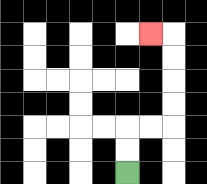{'start': '[5, 7]', 'end': '[6, 1]', 'path_directions': 'U,U,R,R,U,U,U,U,L', 'path_coordinates': '[[5, 7], [5, 6], [5, 5], [6, 5], [7, 5], [7, 4], [7, 3], [7, 2], [7, 1], [6, 1]]'}